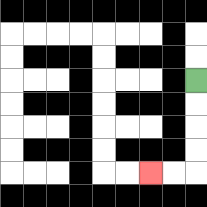{'start': '[8, 3]', 'end': '[6, 7]', 'path_directions': 'D,D,D,D,L,L', 'path_coordinates': '[[8, 3], [8, 4], [8, 5], [8, 6], [8, 7], [7, 7], [6, 7]]'}